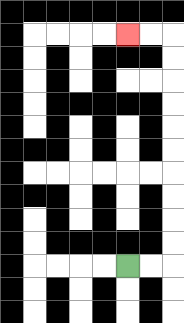{'start': '[5, 11]', 'end': '[5, 1]', 'path_directions': 'R,R,U,U,U,U,U,U,U,U,U,U,L,L', 'path_coordinates': '[[5, 11], [6, 11], [7, 11], [7, 10], [7, 9], [7, 8], [7, 7], [7, 6], [7, 5], [7, 4], [7, 3], [7, 2], [7, 1], [6, 1], [5, 1]]'}